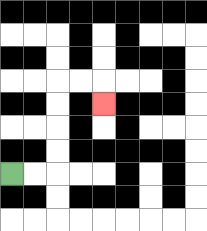{'start': '[0, 7]', 'end': '[4, 4]', 'path_directions': 'R,R,U,U,U,U,R,R,D', 'path_coordinates': '[[0, 7], [1, 7], [2, 7], [2, 6], [2, 5], [2, 4], [2, 3], [3, 3], [4, 3], [4, 4]]'}